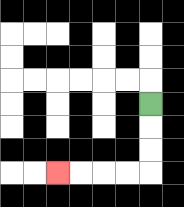{'start': '[6, 4]', 'end': '[2, 7]', 'path_directions': 'D,D,D,L,L,L,L', 'path_coordinates': '[[6, 4], [6, 5], [6, 6], [6, 7], [5, 7], [4, 7], [3, 7], [2, 7]]'}